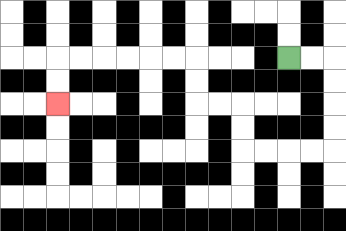{'start': '[12, 2]', 'end': '[2, 4]', 'path_directions': 'R,R,D,D,D,D,L,L,L,L,U,U,L,L,U,U,L,L,L,L,L,L,D,D', 'path_coordinates': '[[12, 2], [13, 2], [14, 2], [14, 3], [14, 4], [14, 5], [14, 6], [13, 6], [12, 6], [11, 6], [10, 6], [10, 5], [10, 4], [9, 4], [8, 4], [8, 3], [8, 2], [7, 2], [6, 2], [5, 2], [4, 2], [3, 2], [2, 2], [2, 3], [2, 4]]'}